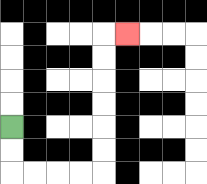{'start': '[0, 5]', 'end': '[5, 1]', 'path_directions': 'D,D,R,R,R,R,U,U,U,U,U,U,R', 'path_coordinates': '[[0, 5], [0, 6], [0, 7], [1, 7], [2, 7], [3, 7], [4, 7], [4, 6], [4, 5], [4, 4], [4, 3], [4, 2], [4, 1], [5, 1]]'}